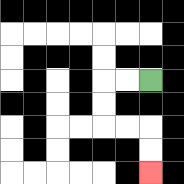{'start': '[6, 3]', 'end': '[6, 7]', 'path_directions': 'L,L,D,D,R,R,D,D', 'path_coordinates': '[[6, 3], [5, 3], [4, 3], [4, 4], [4, 5], [5, 5], [6, 5], [6, 6], [6, 7]]'}